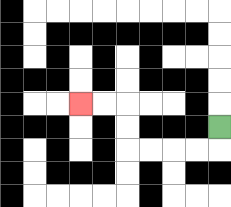{'start': '[9, 5]', 'end': '[3, 4]', 'path_directions': 'D,L,L,L,L,U,U,L,L', 'path_coordinates': '[[9, 5], [9, 6], [8, 6], [7, 6], [6, 6], [5, 6], [5, 5], [5, 4], [4, 4], [3, 4]]'}